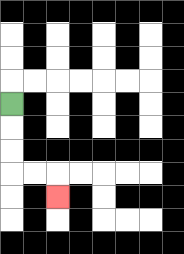{'start': '[0, 4]', 'end': '[2, 8]', 'path_directions': 'D,D,D,R,R,D', 'path_coordinates': '[[0, 4], [0, 5], [0, 6], [0, 7], [1, 7], [2, 7], [2, 8]]'}